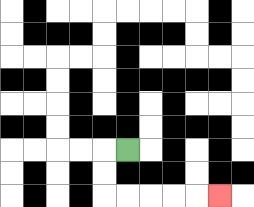{'start': '[5, 6]', 'end': '[9, 8]', 'path_directions': 'L,D,D,R,R,R,R,R', 'path_coordinates': '[[5, 6], [4, 6], [4, 7], [4, 8], [5, 8], [6, 8], [7, 8], [8, 8], [9, 8]]'}